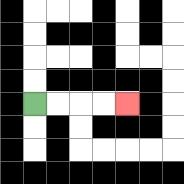{'start': '[1, 4]', 'end': '[5, 4]', 'path_directions': 'R,R,R,R', 'path_coordinates': '[[1, 4], [2, 4], [3, 4], [4, 4], [5, 4]]'}